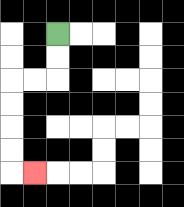{'start': '[2, 1]', 'end': '[1, 7]', 'path_directions': 'D,D,L,L,D,D,D,D,R', 'path_coordinates': '[[2, 1], [2, 2], [2, 3], [1, 3], [0, 3], [0, 4], [0, 5], [0, 6], [0, 7], [1, 7]]'}